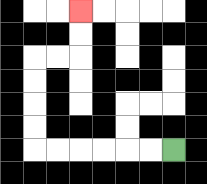{'start': '[7, 6]', 'end': '[3, 0]', 'path_directions': 'L,L,L,L,L,L,U,U,U,U,R,R,U,U', 'path_coordinates': '[[7, 6], [6, 6], [5, 6], [4, 6], [3, 6], [2, 6], [1, 6], [1, 5], [1, 4], [1, 3], [1, 2], [2, 2], [3, 2], [3, 1], [3, 0]]'}